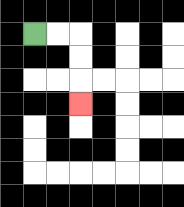{'start': '[1, 1]', 'end': '[3, 4]', 'path_directions': 'R,R,D,D,D', 'path_coordinates': '[[1, 1], [2, 1], [3, 1], [3, 2], [3, 3], [3, 4]]'}